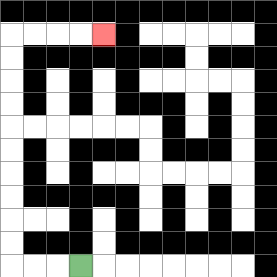{'start': '[3, 11]', 'end': '[4, 1]', 'path_directions': 'L,L,L,U,U,U,U,U,U,U,U,U,U,R,R,R,R', 'path_coordinates': '[[3, 11], [2, 11], [1, 11], [0, 11], [0, 10], [0, 9], [0, 8], [0, 7], [0, 6], [0, 5], [0, 4], [0, 3], [0, 2], [0, 1], [1, 1], [2, 1], [3, 1], [4, 1]]'}